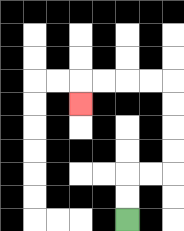{'start': '[5, 9]', 'end': '[3, 4]', 'path_directions': 'U,U,R,R,U,U,U,U,L,L,L,L,D', 'path_coordinates': '[[5, 9], [5, 8], [5, 7], [6, 7], [7, 7], [7, 6], [7, 5], [7, 4], [7, 3], [6, 3], [5, 3], [4, 3], [3, 3], [3, 4]]'}